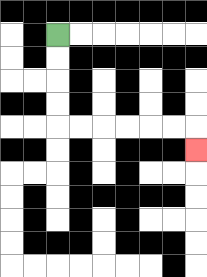{'start': '[2, 1]', 'end': '[8, 6]', 'path_directions': 'D,D,D,D,R,R,R,R,R,R,D', 'path_coordinates': '[[2, 1], [2, 2], [2, 3], [2, 4], [2, 5], [3, 5], [4, 5], [5, 5], [6, 5], [7, 5], [8, 5], [8, 6]]'}